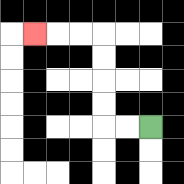{'start': '[6, 5]', 'end': '[1, 1]', 'path_directions': 'L,L,U,U,U,U,L,L,L', 'path_coordinates': '[[6, 5], [5, 5], [4, 5], [4, 4], [4, 3], [4, 2], [4, 1], [3, 1], [2, 1], [1, 1]]'}